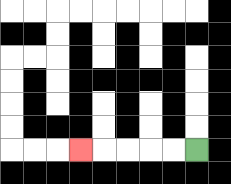{'start': '[8, 6]', 'end': '[3, 6]', 'path_directions': 'L,L,L,L,L', 'path_coordinates': '[[8, 6], [7, 6], [6, 6], [5, 6], [4, 6], [3, 6]]'}